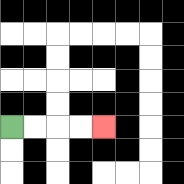{'start': '[0, 5]', 'end': '[4, 5]', 'path_directions': 'R,R,R,R', 'path_coordinates': '[[0, 5], [1, 5], [2, 5], [3, 5], [4, 5]]'}